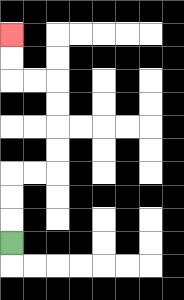{'start': '[0, 10]', 'end': '[0, 1]', 'path_directions': 'U,U,U,R,R,U,U,U,U,L,L,U,U', 'path_coordinates': '[[0, 10], [0, 9], [0, 8], [0, 7], [1, 7], [2, 7], [2, 6], [2, 5], [2, 4], [2, 3], [1, 3], [0, 3], [0, 2], [0, 1]]'}